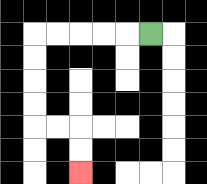{'start': '[6, 1]', 'end': '[3, 7]', 'path_directions': 'L,L,L,L,L,D,D,D,D,R,R,D,D', 'path_coordinates': '[[6, 1], [5, 1], [4, 1], [3, 1], [2, 1], [1, 1], [1, 2], [1, 3], [1, 4], [1, 5], [2, 5], [3, 5], [3, 6], [3, 7]]'}